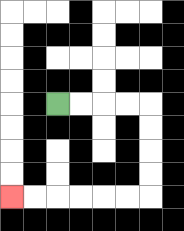{'start': '[2, 4]', 'end': '[0, 8]', 'path_directions': 'R,R,R,R,D,D,D,D,L,L,L,L,L,L', 'path_coordinates': '[[2, 4], [3, 4], [4, 4], [5, 4], [6, 4], [6, 5], [6, 6], [6, 7], [6, 8], [5, 8], [4, 8], [3, 8], [2, 8], [1, 8], [0, 8]]'}